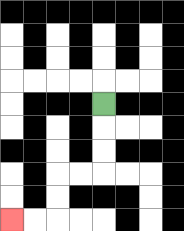{'start': '[4, 4]', 'end': '[0, 9]', 'path_directions': 'D,D,D,L,L,D,D,L,L', 'path_coordinates': '[[4, 4], [4, 5], [4, 6], [4, 7], [3, 7], [2, 7], [2, 8], [2, 9], [1, 9], [0, 9]]'}